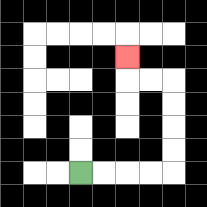{'start': '[3, 7]', 'end': '[5, 2]', 'path_directions': 'R,R,R,R,U,U,U,U,L,L,U', 'path_coordinates': '[[3, 7], [4, 7], [5, 7], [6, 7], [7, 7], [7, 6], [7, 5], [7, 4], [7, 3], [6, 3], [5, 3], [5, 2]]'}